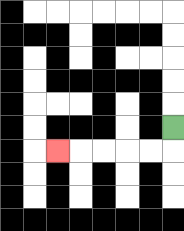{'start': '[7, 5]', 'end': '[2, 6]', 'path_directions': 'D,L,L,L,L,L', 'path_coordinates': '[[7, 5], [7, 6], [6, 6], [5, 6], [4, 6], [3, 6], [2, 6]]'}